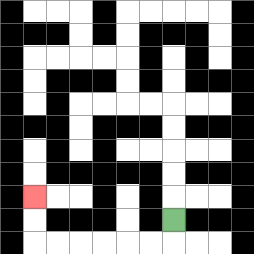{'start': '[7, 9]', 'end': '[1, 8]', 'path_directions': 'D,L,L,L,L,L,L,U,U', 'path_coordinates': '[[7, 9], [7, 10], [6, 10], [5, 10], [4, 10], [3, 10], [2, 10], [1, 10], [1, 9], [1, 8]]'}